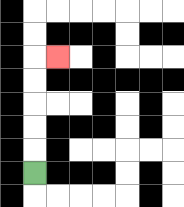{'start': '[1, 7]', 'end': '[2, 2]', 'path_directions': 'U,U,U,U,U,R', 'path_coordinates': '[[1, 7], [1, 6], [1, 5], [1, 4], [1, 3], [1, 2], [2, 2]]'}